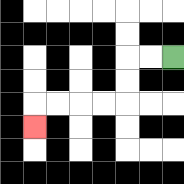{'start': '[7, 2]', 'end': '[1, 5]', 'path_directions': 'L,L,D,D,L,L,L,L,D', 'path_coordinates': '[[7, 2], [6, 2], [5, 2], [5, 3], [5, 4], [4, 4], [3, 4], [2, 4], [1, 4], [1, 5]]'}